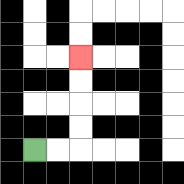{'start': '[1, 6]', 'end': '[3, 2]', 'path_directions': 'R,R,U,U,U,U', 'path_coordinates': '[[1, 6], [2, 6], [3, 6], [3, 5], [3, 4], [3, 3], [3, 2]]'}